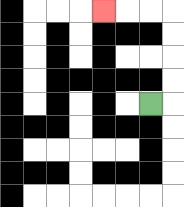{'start': '[6, 4]', 'end': '[4, 0]', 'path_directions': 'R,U,U,U,U,L,L,L', 'path_coordinates': '[[6, 4], [7, 4], [7, 3], [7, 2], [7, 1], [7, 0], [6, 0], [5, 0], [4, 0]]'}